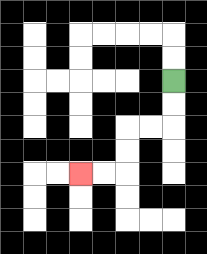{'start': '[7, 3]', 'end': '[3, 7]', 'path_directions': 'D,D,L,L,D,D,L,L', 'path_coordinates': '[[7, 3], [7, 4], [7, 5], [6, 5], [5, 5], [5, 6], [5, 7], [4, 7], [3, 7]]'}